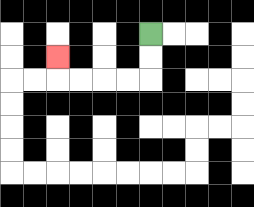{'start': '[6, 1]', 'end': '[2, 2]', 'path_directions': 'D,D,L,L,L,L,U', 'path_coordinates': '[[6, 1], [6, 2], [6, 3], [5, 3], [4, 3], [3, 3], [2, 3], [2, 2]]'}